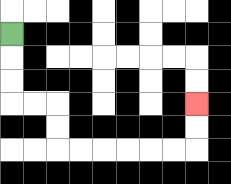{'start': '[0, 1]', 'end': '[8, 4]', 'path_directions': 'D,D,D,R,R,D,D,R,R,R,R,R,R,U,U', 'path_coordinates': '[[0, 1], [0, 2], [0, 3], [0, 4], [1, 4], [2, 4], [2, 5], [2, 6], [3, 6], [4, 6], [5, 6], [6, 6], [7, 6], [8, 6], [8, 5], [8, 4]]'}